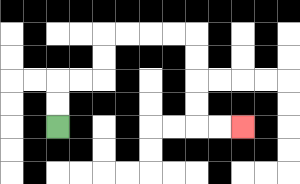{'start': '[2, 5]', 'end': '[10, 5]', 'path_directions': 'U,U,R,R,U,U,R,R,R,R,D,D,D,D,R,R', 'path_coordinates': '[[2, 5], [2, 4], [2, 3], [3, 3], [4, 3], [4, 2], [4, 1], [5, 1], [6, 1], [7, 1], [8, 1], [8, 2], [8, 3], [8, 4], [8, 5], [9, 5], [10, 5]]'}